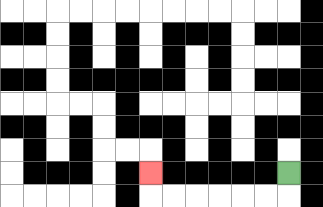{'start': '[12, 7]', 'end': '[6, 7]', 'path_directions': 'D,L,L,L,L,L,L,U', 'path_coordinates': '[[12, 7], [12, 8], [11, 8], [10, 8], [9, 8], [8, 8], [7, 8], [6, 8], [6, 7]]'}